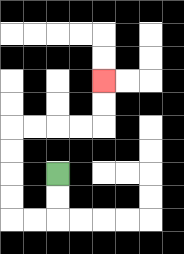{'start': '[2, 7]', 'end': '[4, 3]', 'path_directions': 'D,D,L,L,U,U,U,U,R,R,R,R,U,U', 'path_coordinates': '[[2, 7], [2, 8], [2, 9], [1, 9], [0, 9], [0, 8], [0, 7], [0, 6], [0, 5], [1, 5], [2, 5], [3, 5], [4, 5], [4, 4], [4, 3]]'}